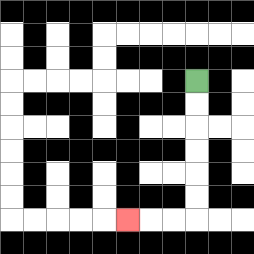{'start': '[8, 3]', 'end': '[5, 9]', 'path_directions': 'D,D,D,D,D,D,L,L,L', 'path_coordinates': '[[8, 3], [8, 4], [8, 5], [8, 6], [8, 7], [8, 8], [8, 9], [7, 9], [6, 9], [5, 9]]'}